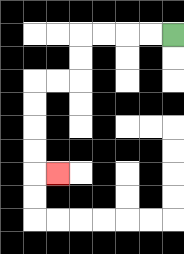{'start': '[7, 1]', 'end': '[2, 7]', 'path_directions': 'L,L,L,L,D,D,L,L,D,D,D,D,R', 'path_coordinates': '[[7, 1], [6, 1], [5, 1], [4, 1], [3, 1], [3, 2], [3, 3], [2, 3], [1, 3], [1, 4], [1, 5], [1, 6], [1, 7], [2, 7]]'}